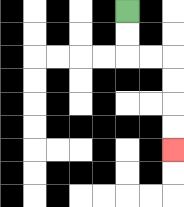{'start': '[5, 0]', 'end': '[7, 6]', 'path_directions': 'D,D,R,R,D,D,D,D', 'path_coordinates': '[[5, 0], [5, 1], [5, 2], [6, 2], [7, 2], [7, 3], [7, 4], [7, 5], [7, 6]]'}